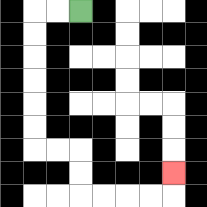{'start': '[3, 0]', 'end': '[7, 7]', 'path_directions': 'L,L,D,D,D,D,D,D,R,R,D,D,R,R,R,R,U', 'path_coordinates': '[[3, 0], [2, 0], [1, 0], [1, 1], [1, 2], [1, 3], [1, 4], [1, 5], [1, 6], [2, 6], [3, 6], [3, 7], [3, 8], [4, 8], [5, 8], [6, 8], [7, 8], [7, 7]]'}